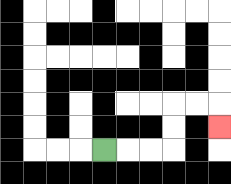{'start': '[4, 6]', 'end': '[9, 5]', 'path_directions': 'R,R,R,U,U,R,R,D', 'path_coordinates': '[[4, 6], [5, 6], [6, 6], [7, 6], [7, 5], [7, 4], [8, 4], [9, 4], [9, 5]]'}